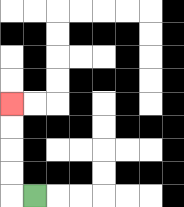{'start': '[1, 8]', 'end': '[0, 4]', 'path_directions': 'L,U,U,U,U', 'path_coordinates': '[[1, 8], [0, 8], [0, 7], [0, 6], [0, 5], [0, 4]]'}